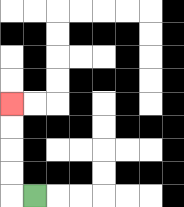{'start': '[1, 8]', 'end': '[0, 4]', 'path_directions': 'L,U,U,U,U', 'path_coordinates': '[[1, 8], [0, 8], [0, 7], [0, 6], [0, 5], [0, 4]]'}